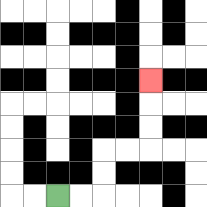{'start': '[2, 8]', 'end': '[6, 3]', 'path_directions': 'R,R,U,U,R,R,U,U,U', 'path_coordinates': '[[2, 8], [3, 8], [4, 8], [4, 7], [4, 6], [5, 6], [6, 6], [6, 5], [6, 4], [6, 3]]'}